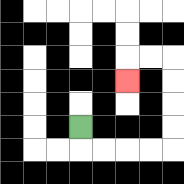{'start': '[3, 5]', 'end': '[5, 3]', 'path_directions': 'D,R,R,R,R,U,U,U,U,L,L,D', 'path_coordinates': '[[3, 5], [3, 6], [4, 6], [5, 6], [6, 6], [7, 6], [7, 5], [7, 4], [7, 3], [7, 2], [6, 2], [5, 2], [5, 3]]'}